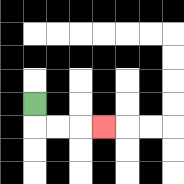{'start': '[1, 4]', 'end': '[4, 5]', 'path_directions': 'D,R,R,R', 'path_coordinates': '[[1, 4], [1, 5], [2, 5], [3, 5], [4, 5]]'}